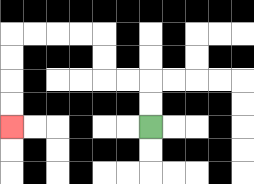{'start': '[6, 5]', 'end': '[0, 5]', 'path_directions': 'U,U,L,L,U,U,L,L,L,L,D,D,D,D', 'path_coordinates': '[[6, 5], [6, 4], [6, 3], [5, 3], [4, 3], [4, 2], [4, 1], [3, 1], [2, 1], [1, 1], [0, 1], [0, 2], [0, 3], [0, 4], [0, 5]]'}